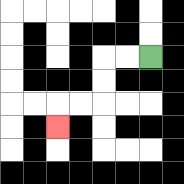{'start': '[6, 2]', 'end': '[2, 5]', 'path_directions': 'L,L,D,D,L,L,D', 'path_coordinates': '[[6, 2], [5, 2], [4, 2], [4, 3], [4, 4], [3, 4], [2, 4], [2, 5]]'}